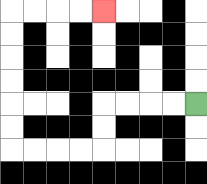{'start': '[8, 4]', 'end': '[4, 0]', 'path_directions': 'L,L,L,L,D,D,L,L,L,L,U,U,U,U,U,U,R,R,R,R', 'path_coordinates': '[[8, 4], [7, 4], [6, 4], [5, 4], [4, 4], [4, 5], [4, 6], [3, 6], [2, 6], [1, 6], [0, 6], [0, 5], [0, 4], [0, 3], [0, 2], [0, 1], [0, 0], [1, 0], [2, 0], [3, 0], [4, 0]]'}